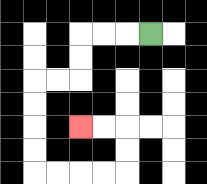{'start': '[6, 1]', 'end': '[3, 5]', 'path_directions': 'L,L,L,D,D,L,L,D,D,D,D,R,R,R,R,U,U,L,L', 'path_coordinates': '[[6, 1], [5, 1], [4, 1], [3, 1], [3, 2], [3, 3], [2, 3], [1, 3], [1, 4], [1, 5], [1, 6], [1, 7], [2, 7], [3, 7], [4, 7], [5, 7], [5, 6], [5, 5], [4, 5], [3, 5]]'}